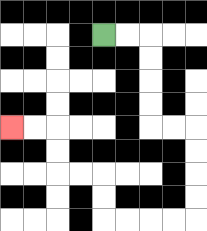{'start': '[4, 1]', 'end': '[0, 5]', 'path_directions': 'R,R,D,D,D,D,R,R,D,D,D,D,L,L,L,L,U,U,L,L,U,U,L,L', 'path_coordinates': '[[4, 1], [5, 1], [6, 1], [6, 2], [6, 3], [6, 4], [6, 5], [7, 5], [8, 5], [8, 6], [8, 7], [8, 8], [8, 9], [7, 9], [6, 9], [5, 9], [4, 9], [4, 8], [4, 7], [3, 7], [2, 7], [2, 6], [2, 5], [1, 5], [0, 5]]'}